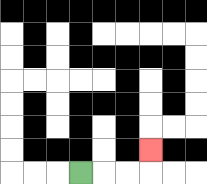{'start': '[3, 7]', 'end': '[6, 6]', 'path_directions': 'R,R,R,U', 'path_coordinates': '[[3, 7], [4, 7], [5, 7], [6, 7], [6, 6]]'}